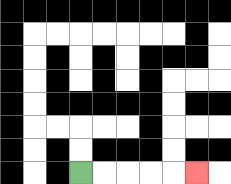{'start': '[3, 7]', 'end': '[8, 7]', 'path_directions': 'R,R,R,R,R', 'path_coordinates': '[[3, 7], [4, 7], [5, 7], [6, 7], [7, 7], [8, 7]]'}